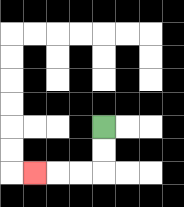{'start': '[4, 5]', 'end': '[1, 7]', 'path_directions': 'D,D,L,L,L', 'path_coordinates': '[[4, 5], [4, 6], [4, 7], [3, 7], [2, 7], [1, 7]]'}